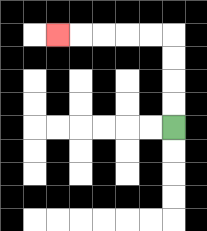{'start': '[7, 5]', 'end': '[2, 1]', 'path_directions': 'U,U,U,U,L,L,L,L,L', 'path_coordinates': '[[7, 5], [7, 4], [7, 3], [7, 2], [7, 1], [6, 1], [5, 1], [4, 1], [3, 1], [2, 1]]'}